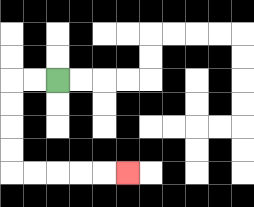{'start': '[2, 3]', 'end': '[5, 7]', 'path_directions': 'L,L,D,D,D,D,R,R,R,R,R', 'path_coordinates': '[[2, 3], [1, 3], [0, 3], [0, 4], [0, 5], [0, 6], [0, 7], [1, 7], [2, 7], [3, 7], [4, 7], [5, 7]]'}